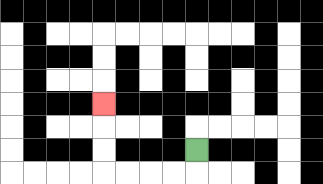{'start': '[8, 6]', 'end': '[4, 4]', 'path_directions': 'D,L,L,L,L,U,U,U', 'path_coordinates': '[[8, 6], [8, 7], [7, 7], [6, 7], [5, 7], [4, 7], [4, 6], [4, 5], [4, 4]]'}